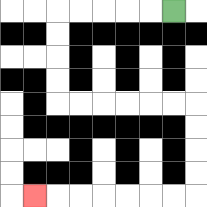{'start': '[7, 0]', 'end': '[1, 8]', 'path_directions': 'L,L,L,L,L,D,D,D,D,R,R,R,R,R,R,D,D,D,D,L,L,L,L,L,L,L', 'path_coordinates': '[[7, 0], [6, 0], [5, 0], [4, 0], [3, 0], [2, 0], [2, 1], [2, 2], [2, 3], [2, 4], [3, 4], [4, 4], [5, 4], [6, 4], [7, 4], [8, 4], [8, 5], [8, 6], [8, 7], [8, 8], [7, 8], [6, 8], [5, 8], [4, 8], [3, 8], [2, 8], [1, 8]]'}